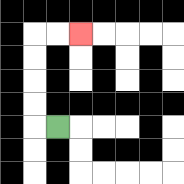{'start': '[2, 5]', 'end': '[3, 1]', 'path_directions': 'L,U,U,U,U,R,R', 'path_coordinates': '[[2, 5], [1, 5], [1, 4], [1, 3], [1, 2], [1, 1], [2, 1], [3, 1]]'}